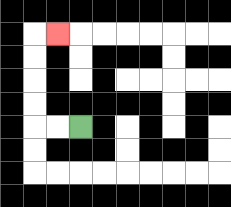{'start': '[3, 5]', 'end': '[2, 1]', 'path_directions': 'L,L,U,U,U,U,R', 'path_coordinates': '[[3, 5], [2, 5], [1, 5], [1, 4], [1, 3], [1, 2], [1, 1], [2, 1]]'}